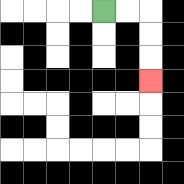{'start': '[4, 0]', 'end': '[6, 3]', 'path_directions': 'R,R,D,D,D', 'path_coordinates': '[[4, 0], [5, 0], [6, 0], [6, 1], [6, 2], [6, 3]]'}